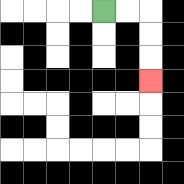{'start': '[4, 0]', 'end': '[6, 3]', 'path_directions': 'R,R,D,D,D', 'path_coordinates': '[[4, 0], [5, 0], [6, 0], [6, 1], [6, 2], [6, 3]]'}